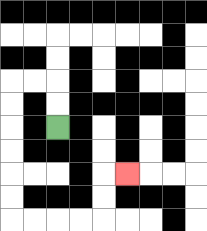{'start': '[2, 5]', 'end': '[5, 7]', 'path_directions': 'U,U,L,L,D,D,D,D,D,D,R,R,R,R,U,U,R', 'path_coordinates': '[[2, 5], [2, 4], [2, 3], [1, 3], [0, 3], [0, 4], [0, 5], [0, 6], [0, 7], [0, 8], [0, 9], [1, 9], [2, 9], [3, 9], [4, 9], [4, 8], [4, 7], [5, 7]]'}